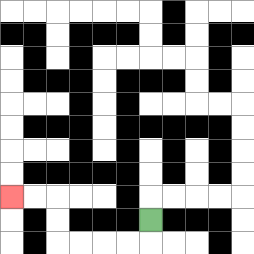{'start': '[6, 9]', 'end': '[0, 8]', 'path_directions': 'D,L,L,L,L,U,U,L,L', 'path_coordinates': '[[6, 9], [6, 10], [5, 10], [4, 10], [3, 10], [2, 10], [2, 9], [2, 8], [1, 8], [0, 8]]'}